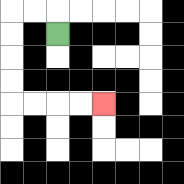{'start': '[2, 1]', 'end': '[4, 4]', 'path_directions': 'U,L,L,D,D,D,D,R,R,R,R', 'path_coordinates': '[[2, 1], [2, 0], [1, 0], [0, 0], [0, 1], [0, 2], [0, 3], [0, 4], [1, 4], [2, 4], [3, 4], [4, 4]]'}